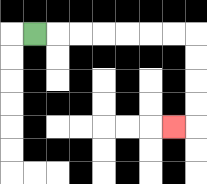{'start': '[1, 1]', 'end': '[7, 5]', 'path_directions': 'R,R,R,R,R,R,R,D,D,D,D,L', 'path_coordinates': '[[1, 1], [2, 1], [3, 1], [4, 1], [5, 1], [6, 1], [7, 1], [8, 1], [8, 2], [8, 3], [8, 4], [8, 5], [7, 5]]'}